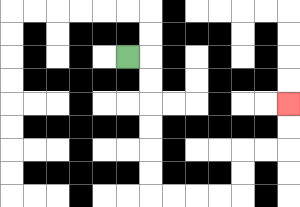{'start': '[5, 2]', 'end': '[12, 4]', 'path_directions': 'R,D,D,D,D,D,D,R,R,R,R,U,U,R,R,U,U', 'path_coordinates': '[[5, 2], [6, 2], [6, 3], [6, 4], [6, 5], [6, 6], [6, 7], [6, 8], [7, 8], [8, 8], [9, 8], [10, 8], [10, 7], [10, 6], [11, 6], [12, 6], [12, 5], [12, 4]]'}